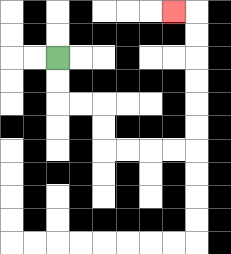{'start': '[2, 2]', 'end': '[7, 0]', 'path_directions': 'D,D,R,R,D,D,R,R,R,R,U,U,U,U,U,U,L', 'path_coordinates': '[[2, 2], [2, 3], [2, 4], [3, 4], [4, 4], [4, 5], [4, 6], [5, 6], [6, 6], [7, 6], [8, 6], [8, 5], [8, 4], [8, 3], [8, 2], [8, 1], [8, 0], [7, 0]]'}